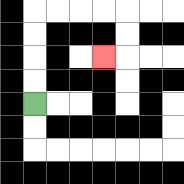{'start': '[1, 4]', 'end': '[4, 2]', 'path_directions': 'U,U,U,U,R,R,R,R,D,D,L', 'path_coordinates': '[[1, 4], [1, 3], [1, 2], [1, 1], [1, 0], [2, 0], [3, 0], [4, 0], [5, 0], [5, 1], [5, 2], [4, 2]]'}